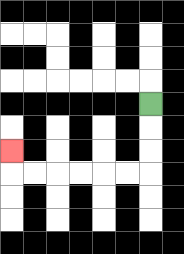{'start': '[6, 4]', 'end': '[0, 6]', 'path_directions': 'D,D,D,L,L,L,L,L,L,U', 'path_coordinates': '[[6, 4], [6, 5], [6, 6], [6, 7], [5, 7], [4, 7], [3, 7], [2, 7], [1, 7], [0, 7], [0, 6]]'}